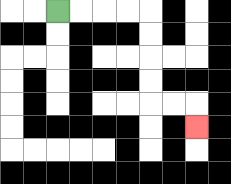{'start': '[2, 0]', 'end': '[8, 5]', 'path_directions': 'R,R,R,R,D,D,D,D,R,R,D', 'path_coordinates': '[[2, 0], [3, 0], [4, 0], [5, 0], [6, 0], [6, 1], [6, 2], [6, 3], [6, 4], [7, 4], [8, 4], [8, 5]]'}